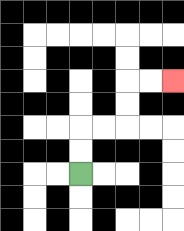{'start': '[3, 7]', 'end': '[7, 3]', 'path_directions': 'U,U,R,R,U,U,R,R', 'path_coordinates': '[[3, 7], [3, 6], [3, 5], [4, 5], [5, 5], [5, 4], [5, 3], [6, 3], [7, 3]]'}